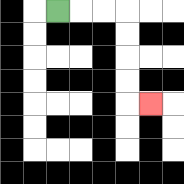{'start': '[2, 0]', 'end': '[6, 4]', 'path_directions': 'R,R,R,D,D,D,D,R', 'path_coordinates': '[[2, 0], [3, 0], [4, 0], [5, 0], [5, 1], [5, 2], [5, 3], [5, 4], [6, 4]]'}